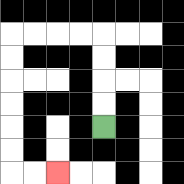{'start': '[4, 5]', 'end': '[2, 7]', 'path_directions': 'U,U,U,U,L,L,L,L,D,D,D,D,D,D,R,R', 'path_coordinates': '[[4, 5], [4, 4], [4, 3], [4, 2], [4, 1], [3, 1], [2, 1], [1, 1], [0, 1], [0, 2], [0, 3], [0, 4], [0, 5], [0, 6], [0, 7], [1, 7], [2, 7]]'}